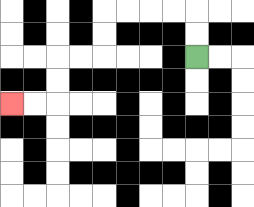{'start': '[8, 2]', 'end': '[0, 4]', 'path_directions': 'U,U,L,L,L,L,D,D,L,L,D,D,L,L', 'path_coordinates': '[[8, 2], [8, 1], [8, 0], [7, 0], [6, 0], [5, 0], [4, 0], [4, 1], [4, 2], [3, 2], [2, 2], [2, 3], [2, 4], [1, 4], [0, 4]]'}